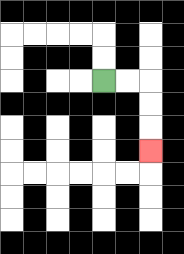{'start': '[4, 3]', 'end': '[6, 6]', 'path_directions': 'R,R,D,D,D', 'path_coordinates': '[[4, 3], [5, 3], [6, 3], [6, 4], [6, 5], [6, 6]]'}